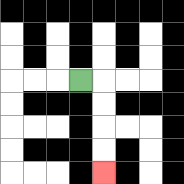{'start': '[3, 3]', 'end': '[4, 7]', 'path_directions': 'R,D,D,D,D', 'path_coordinates': '[[3, 3], [4, 3], [4, 4], [4, 5], [4, 6], [4, 7]]'}